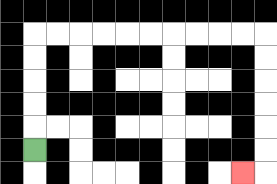{'start': '[1, 6]', 'end': '[10, 7]', 'path_directions': 'U,U,U,U,U,R,R,R,R,R,R,R,R,R,R,D,D,D,D,D,D,L', 'path_coordinates': '[[1, 6], [1, 5], [1, 4], [1, 3], [1, 2], [1, 1], [2, 1], [3, 1], [4, 1], [5, 1], [6, 1], [7, 1], [8, 1], [9, 1], [10, 1], [11, 1], [11, 2], [11, 3], [11, 4], [11, 5], [11, 6], [11, 7], [10, 7]]'}